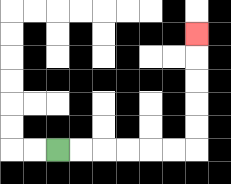{'start': '[2, 6]', 'end': '[8, 1]', 'path_directions': 'R,R,R,R,R,R,U,U,U,U,U', 'path_coordinates': '[[2, 6], [3, 6], [4, 6], [5, 6], [6, 6], [7, 6], [8, 6], [8, 5], [8, 4], [8, 3], [8, 2], [8, 1]]'}